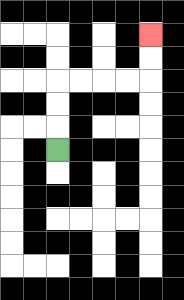{'start': '[2, 6]', 'end': '[6, 1]', 'path_directions': 'U,U,U,R,R,R,R,U,U', 'path_coordinates': '[[2, 6], [2, 5], [2, 4], [2, 3], [3, 3], [4, 3], [5, 3], [6, 3], [6, 2], [6, 1]]'}